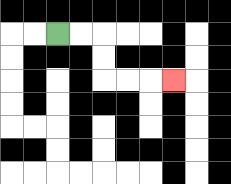{'start': '[2, 1]', 'end': '[7, 3]', 'path_directions': 'R,R,D,D,R,R,R', 'path_coordinates': '[[2, 1], [3, 1], [4, 1], [4, 2], [4, 3], [5, 3], [6, 3], [7, 3]]'}